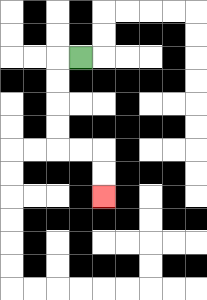{'start': '[3, 2]', 'end': '[4, 8]', 'path_directions': 'L,D,D,D,D,R,R,D,D', 'path_coordinates': '[[3, 2], [2, 2], [2, 3], [2, 4], [2, 5], [2, 6], [3, 6], [4, 6], [4, 7], [4, 8]]'}